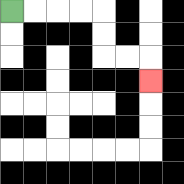{'start': '[0, 0]', 'end': '[6, 3]', 'path_directions': 'R,R,R,R,D,D,R,R,D', 'path_coordinates': '[[0, 0], [1, 0], [2, 0], [3, 0], [4, 0], [4, 1], [4, 2], [5, 2], [6, 2], [6, 3]]'}